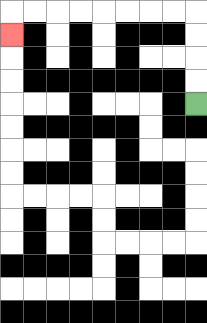{'start': '[8, 4]', 'end': '[0, 1]', 'path_directions': 'U,U,U,U,L,L,L,L,L,L,L,L,D', 'path_coordinates': '[[8, 4], [8, 3], [8, 2], [8, 1], [8, 0], [7, 0], [6, 0], [5, 0], [4, 0], [3, 0], [2, 0], [1, 0], [0, 0], [0, 1]]'}